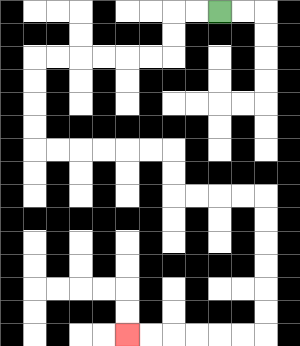{'start': '[9, 0]', 'end': '[5, 14]', 'path_directions': 'L,L,D,D,L,L,L,L,L,L,D,D,D,D,R,R,R,R,R,R,D,D,R,R,R,R,D,D,D,D,D,D,L,L,L,L,L,L', 'path_coordinates': '[[9, 0], [8, 0], [7, 0], [7, 1], [7, 2], [6, 2], [5, 2], [4, 2], [3, 2], [2, 2], [1, 2], [1, 3], [1, 4], [1, 5], [1, 6], [2, 6], [3, 6], [4, 6], [5, 6], [6, 6], [7, 6], [7, 7], [7, 8], [8, 8], [9, 8], [10, 8], [11, 8], [11, 9], [11, 10], [11, 11], [11, 12], [11, 13], [11, 14], [10, 14], [9, 14], [8, 14], [7, 14], [6, 14], [5, 14]]'}